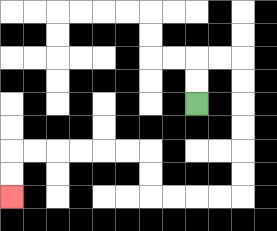{'start': '[8, 4]', 'end': '[0, 8]', 'path_directions': 'U,U,R,R,D,D,D,D,D,D,L,L,L,L,U,U,L,L,L,L,L,L,D,D', 'path_coordinates': '[[8, 4], [8, 3], [8, 2], [9, 2], [10, 2], [10, 3], [10, 4], [10, 5], [10, 6], [10, 7], [10, 8], [9, 8], [8, 8], [7, 8], [6, 8], [6, 7], [6, 6], [5, 6], [4, 6], [3, 6], [2, 6], [1, 6], [0, 6], [0, 7], [0, 8]]'}